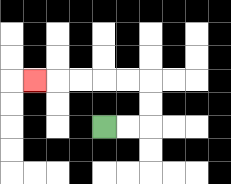{'start': '[4, 5]', 'end': '[1, 3]', 'path_directions': 'R,R,U,U,L,L,L,L,L', 'path_coordinates': '[[4, 5], [5, 5], [6, 5], [6, 4], [6, 3], [5, 3], [4, 3], [3, 3], [2, 3], [1, 3]]'}